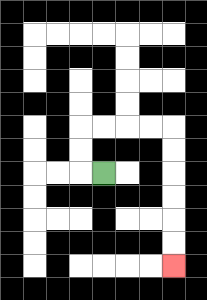{'start': '[4, 7]', 'end': '[7, 11]', 'path_directions': 'L,U,U,R,R,R,R,D,D,D,D,D,D', 'path_coordinates': '[[4, 7], [3, 7], [3, 6], [3, 5], [4, 5], [5, 5], [6, 5], [7, 5], [7, 6], [7, 7], [7, 8], [7, 9], [7, 10], [7, 11]]'}